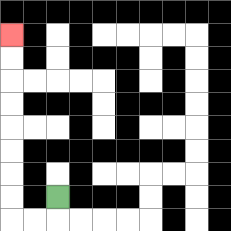{'start': '[2, 8]', 'end': '[0, 1]', 'path_directions': 'D,L,L,U,U,U,U,U,U,U,U', 'path_coordinates': '[[2, 8], [2, 9], [1, 9], [0, 9], [0, 8], [0, 7], [0, 6], [0, 5], [0, 4], [0, 3], [0, 2], [0, 1]]'}